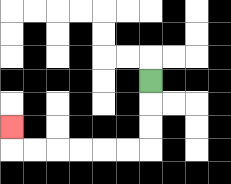{'start': '[6, 3]', 'end': '[0, 5]', 'path_directions': 'D,D,D,L,L,L,L,L,L,U', 'path_coordinates': '[[6, 3], [6, 4], [6, 5], [6, 6], [5, 6], [4, 6], [3, 6], [2, 6], [1, 6], [0, 6], [0, 5]]'}